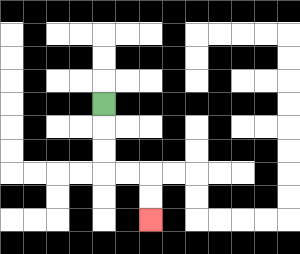{'start': '[4, 4]', 'end': '[6, 9]', 'path_directions': 'D,D,D,R,R,D,D', 'path_coordinates': '[[4, 4], [4, 5], [4, 6], [4, 7], [5, 7], [6, 7], [6, 8], [6, 9]]'}